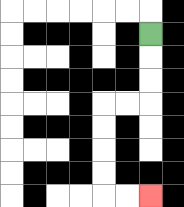{'start': '[6, 1]', 'end': '[6, 8]', 'path_directions': 'D,D,D,L,L,D,D,D,D,R,R', 'path_coordinates': '[[6, 1], [6, 2], [6, 3], [6, 4], [5, 4], [4, 4], [4, 5], [4, 6], [4, 7], [4, 8], [5, 8], [6, 8]]'}